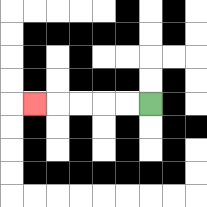{'start': '[6, 4]', 'end': '[1, 4]', 'path_directions': 'L,L,L,L,L', 'path_coordinates': '[[6, 4], [5, 4], [4, 4], [3, 4], [2, 4], [1, 4]]'}